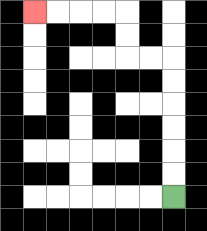{'start': '[7, 8]', 'end': '[1, 0]', 'path_directions': 'U,U,U,U,U,U,L,L,U,U,L,L,L,L', 'path_coordinates': '[[7, 8], [7, 7], [7, 6], [7, 5], [7, 4], [7, 3], [7, 2], [6, 2], [5, 2], [5, 1], [5, 0], [4, 0], [3, 0], [2, 0], [1, 0]]'}